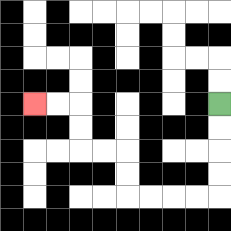{'start': '[9, 4]', 'end': '[1, 4]', 'path_directions': 'D,D,D,D,L,L,L,L,U,U,L,L,U,U,L,L', 'path_coordinates': '[[9, 4], [9, 5], [9, 6], [9, 7], [9, 8], [8, 8], [7, 8], [6, 8], [5, 8], [5, 7], [5, 6], [4, 6], [3, 6], [3, 5], [3, 4], [2, 4], [1, 4]]'}